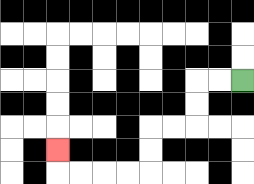{'start': '[10, 3]', 'end': '[2, 6]', 'path_directions': 'L,L,D,D,L,L,D,D,L,L,L,L,U', 'path_coordinates': '[[10, 3], [9, 3], [8, 3], [8, 4], [8, 5], [7, 5], [6, 5], [6, 6], [6, 7], [5, 7], [4, 7], [3, 7], [2, 7], [2, 6]]'}